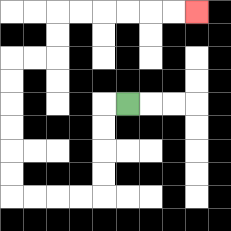{'start': '[5, 4]', 'end': '[8, 0]', 'path_directions': 'L,D,D,D,D,L,L,L,L,U,U,U,U,U,U,R,R,U,U,R,R,R,R,R,R', 'path_coordinates': '[[5, 4], [4, 4], [4, 5], [4, 6], [4, 7], [4, 8], [3, 8], [2, 8], [1, 8], [0, 8], [0, 7], [0, 6], [0, 5], [0, 4], [0, 3], [0, 2], [1, 2], [2, 2], [2, 1], [2, 0], [3, 0], [4, 0], [5, 0], [6, 0], [7, 0], [8, 0]]'}